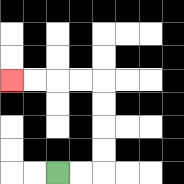{'start': '[2, 7]', 'end': '[0, 3]', 'path_directions': 'R,R,U,U,U,U,L,L,L,L', 'path_coordinates': '[[2, 7], [3, 7], [4, 7], [4, 6], [4, 5], [4, 4], [4, 3], [3, 3], [2, 3], [1, 3], [0, 3]]'}